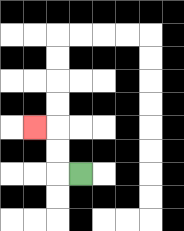{'start': '[3, 7]', 'end': '[1, 5]', 'path_directions': 'L,U,U,L', 'path_coordinates': '[[3, 7], [2, 7], [2, 6], [2, 5], [1, 5]]'}